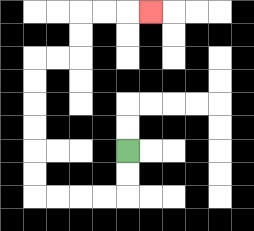{'start': '[5, 6]', 'end': '[6, 0]', 'path_directions': 'D,D,L,L,L,L,U,U,U,U,U,U,R,R,U,U,R,R,R', 'path_coordinates': '[[5, 6], [5, 7], [5, 8], [4, 8], [3, 8], [2, 8], [1, 8], [1, 7], [1, 6], [1, 5], [1, 4], [1, 3], [1, 2], [2, 2], [3, 2], [3, 1], [3, 0], [4, 0], [5, 0], [6, 0]]'}